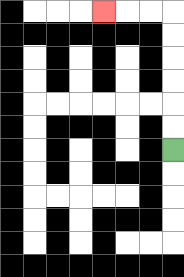{'start': '[7, 6]', 'end': '[4, 0]', 'path_directions': 'U,U,U,U,U,U,L,L,L', 'path_coordinates': '[[7, 6], [7, 5], [7, 4], [7, 3], [7, 2], [7, 1], [7, 0], [6, 0], [5, 0], [4, 0]]'}